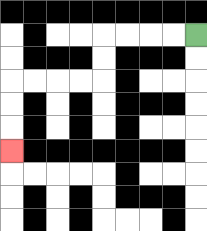{'start': '[8, 1]', 'end': '[0, 6]', 'path_directions': 'L,L,L,L,D,D,L,L,L,L,D,D,D', 'path_coordinates': '[[8, 1], [7, 1], [6, 1], [5, 1], [4, 1], [4, 2], [4, 3], [3, 3], [2, 3], [1, 3], [0, 3], [0, 4], [0, 5], [0, 6]]'}